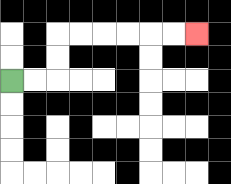{'start': '[0, 3]', 'end': '[8, 1]', 'path_directions': 'R,R,U,U,R,R,R,R,R,R', 'path_coordinates': '[[0, 3], [1, 3], [2, 3], [2, 2], [2, 1], [3, 1], [4, 1], [5, 1], [6, 1], [7, 1], [8, 1]]'}